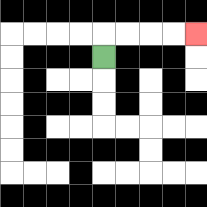{'start': '[4, 2]', 'end': '[8, 1]', 'path_directions': 'U,R,R,R,R', 'path_coordinates': '[[4, 2], [4, 1], [5, 1], [6, 1], [7, 1], [8, 1]]'}